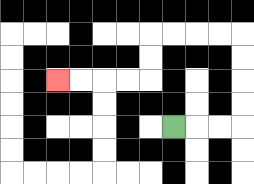{'start': '[7, 5]', 'end': '[2, 3]', 'path_directions': 'R,R,R,U,U,U,U,L,L,L,L,D,D,L,L,L,L', 'path_coordinates': '[[7, 5], [8, 5], [9, 5], [10, 5], [10, 4], [10, 3], [10, 2], [10, 1], [9, 1], [8, 1], [7, 1], [6, 1], [6, 2], [6, 3], [5, 3], [4, 3], [3, 3], [2, 3]]'}